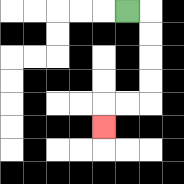{'start': '[5, 0]', 'end': '[4, 5]', 'path_directions': 'R,D,D,D,D,L,L,D', 'path_coordinates': '[[5, 0], [6, 0], [6, 1], [6, 2], [6, 3], [6, 4], [5, 4], [4, 4], [4, 5]]'}